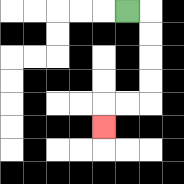{'start': '[5, 0]', 'end': '[4, 5]', 'path_directions': 'R,D,D,D,D,L,L,D', 'path_coordinates': '[[5, 0], [6, 0], [6, 1], [6, 2], [6, 3], [6, 4], [5, 4], [4, 4], [4, 5]]'}